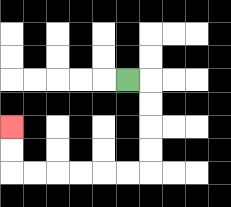{'start': '[5, 3]', 'end': '[0, 5]', 'path_directions': 'R,D,D,D,D,L,L,L,L,L,L,U,U', 'path_coordinates': '[[5, 3], [6, 3], [6, 4], [6, 5], [6, 6], [6, 7], [5, 7], [4, 7], [3, 7], [2, 7], [1, 7], [0, 7], [0, 6], [0, 5]]'}